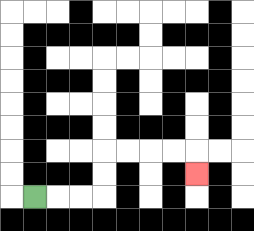{'start': '[1, 8]', 'end': '[8, 7]', 'path_directions': 'R,R,R,U,U,R,R,R,R,D', 'path_coordinates': '[[1, 8], [2, 8], [3, 8], [4, 8], [4, 7], [4, 6], [5, 6], [6, 6], [7, 6], [8, 6], [8, 7]]'}